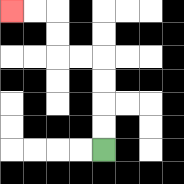{'start': '[4, 6]', 'end': '[0, 0]', 'path_directions': 'U,U,U,U,L,L,U,U,L,L', 'path_coordinates': '[[4, 6], [4, 5], [4, 4], [4, 3], [4, 2], [3, 2], [2, 2], [2, 1], [2, 0], [1, 0], [0, 0]]'}